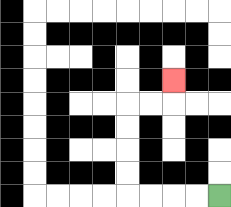{'start': '[9, 8]', 'end': '[7, 3]', 'path_directions': 'L,L,L,L,U,U,U,U,R,R,U', 'path_coordinates': '[[9, 8], [8, 8], [7, 8], [6, 8], [5, 8], [5, 7], [5, 6], [5, 5], [5, 4], [6, 4], [7, 4], [7, 3]]'}